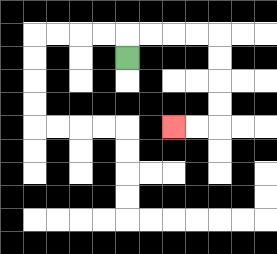{'start': '[5, 2]', 'end': '[7, 5]', 'path_directions': 'U,R,R,R,R,D,D,D,D,L,L', 'path_coordinates': '[[5, 2], [5, 1], [6, 1], [7, 1], [8, 1], [9, 1], [9, 2], [9, 3], [9, 4], [9, 5], [8, 5], [7, 5]]'}